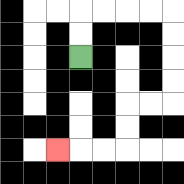{'start': '[3, 2]', 'end': '[2, 6]', 'path_directions': 'U,U,R,R,R,R,D,D,D,D,L,L,D,D,L,L,L', 'path_coordinates': '[[3, 2], [3, 1], [3, 0], [4, 0], [5, 0], [6, 0], [7, 0], [7, 1], [7, 2], [7, 3], [7, 4], [6, 4], [5, 4], [5, 5], [5, 6], [4, 6], [3, 6], [2, 6]]'}